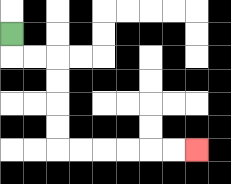{'start': '[0, 1]', 'end': '[8, 6]', 'path_directions': 'D,R,R,D,D,D,D,R,R,R,R,R,R', 'path_coordinates': '[[0, 1], [0, 2], [1, 2], [2, 2], [2, 3], [2, 4], [2, 5], [2, 6], [3, 6], [4, 6], [5, 6], [6, 6], [7, 6], [8, 6]]'}